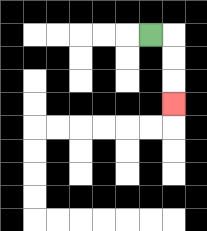{'start': '[6, 1]', 'end': '[7, 4]', 'path_directions': 'R,D,D,D', 'path_coordinates': '[[6, 1], [7, 1], [7, 2], [7, 3], [7, 4]]'}